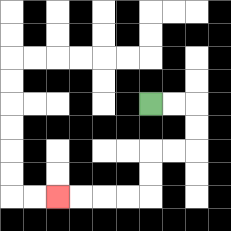{'start': '[6, 4]', 'end': '[2, 8]', 'path_directions': 'R,R,D,D,L,L,D,D,L,L,L,L', 'path_coordinates': '[[6, 4], [7, 4], [8, 4], [8, 5], [8, 6], [7, 6], [6, 6], [6, 7], [6, 8], [5, 8], [4, 8], [3, 8], [2, 8]]'}